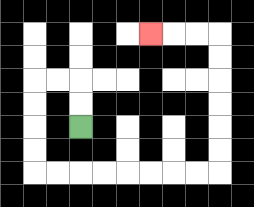{'start': '[3, 5]', 'end': '[6, 1]', 'path_directions': 'U,U,L,L,D,D,D,D,R,R,R,R,R,R,R,R,U,U,U,U,U,U,L,L,L', 'path_coordinates': '[[3, 5], [3, 4], [3, 3], [2, 3], [1, 3], [1, 4], [1, 5], [1, 6], [1, 7], [2, 7], [3, 7], [4, 7], [5, 7], [6, 7], [7, 7], [8, 7], [9, 7], [9, 6], [9, 5], [9, 4], [9, 3], [9, 2], [9, 1], [8, 1], [7, 1], [6, 1]]'}